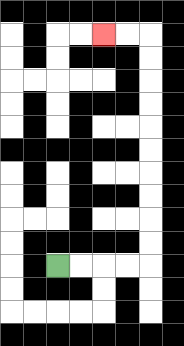{'start': '[2, 11]', 'end': '[4, 1]', 'path_directions': 'R,R,R,R,U,U,U,U,U,U,U,U,U,U,L,L', 'path_coordinates': '[[2, 11], [3, 11], [4, 11], [5, 11], [6, 11], [6, 10], [6, 9], [6, 8], [6, 7], [6, 6], [6, 5], [6, 4], [6, 3], [6, 2], [6, 1], [5, 1], [4, 1]]'}